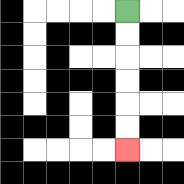{'start': '[5, 0]', 'end': '[5, 6]', 'path_directions': 'D,D,D,D,D,D', 'path_coordinates': '[[5, 0], [5, 1], [5, 2], [5, 3], [5, 4], [5, 5], [5, 6]]'}